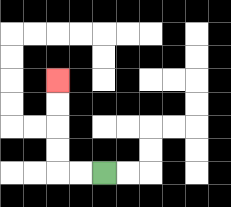{'start': '[4, 7]', 'end': '[2, 3]', 'path_directions': 'L,L,U,U,U,U', 'path_coordinates': '[[4, 7], [3, 7], [2, 7], [2, 6], [2, 5], [2, 4], [2, 3]]'}